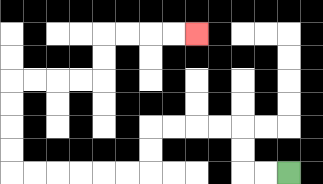{'start': '[12, 7]', 'end': '[8, 1]', 'path_directions': 'L,L,U,U,L,L,L,L,D,D,L,L,L,L,L,L,U,U,U,U,R,R,R,R,U,U,R,R,R,R', 'path_coordinates': '[[12, 7], [11, 7], [10, 7], [10, 6], [10, 5], [9, 5], [8, 5], [7, 5], [6, 5], [6, 6], [6, 7], [5, 7], [4, 7], [3, 7], [2, 7], [1, 7], [0, 7], [0, 6], [0, 5], [0, 4], [0, 3], [1, 3], [2, 3], [3, 3], [4, 3], [4, 2], [4, 1], [5, 1], [6, 1], [7, 1], [8, 1]]'}